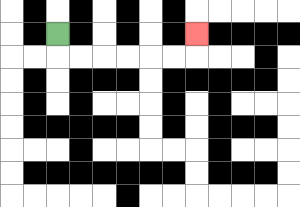{'start': '[2, 1]', 'end': '[8, 1]', 'path_directions': 'D,R,R,R,R,R,R,U', 'path_coordinates': '[[2, 1], [2, 2], [3, 2], [4, 2], [5, 2], [6, 2], [7, 2], [8, 2], [8, 1]]'}